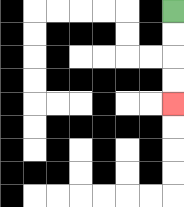{'start': '[7, 0]', 'end': '[7, 4]', 'path_directions': 'D,D,D,D', 'path_coordinates': '[[7, 0], [7, 1], [7, 2], [7, 3], [7, 4]]'}